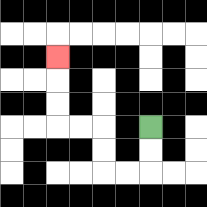{'start': '[6, 5]', 'end': '[2, 2]', 'path_directions': 'D,D,L,L,U,U,L,L,U,U,U', 'path_coordinates': '[[6, 5], [6, 6], [6, 7], [5, 7], [4, 7], [4, 6], [4, 5], [3, 5], [2, 5], [2, 4], [2, 3], [2, 2]]'}